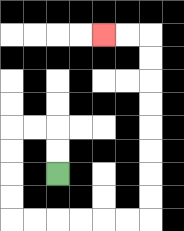{'start': '[2, 7]', 'end': '[4, 1]', 'path_directions': 'U,U,L,L,D,D,D,D,R,R,R,R,R,R,U,U,U,U,U,U,U,U,L,L', 'path_coordinates': '[[2, 7], [2, 6], [2, 5], [1, 5], [0, 5], [0, 6], [0, 7], [0, 8], [0, 9], [1, 9], [2, 9], [3, 9], [4, 9], [5, 9], [6, 9], [6, 8], [6, 7], [6, 6], [6, 5], [6, 4], [6, 3], [6, 2], [6, 1], [5, 1], [4, 1]]'}